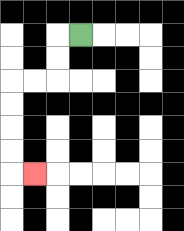{'start': '[3, 1]', 'end': '[1, 7]', 'path_directions': 'L,D,D,L,L,D,D,D,D,R', 'path_coordinates': '[[3, 1], [2, 1], [2, 2], [2, 3], [1, 3], [0, 3], [0, 4], [0, 5], [0, 6], [0, 7], [1, 7]]'}